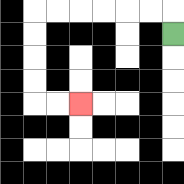{'start': '[7, 1]', 'end': '[3, 4]', 'path_directions': 'U,L,L,L,L,L,L,D,D,D,D,R,R', 'path_coordinates': '[[7, 1], [7, 0], [6, 0], [5, 0], [4, 0], [3, 0], [2, 0], [1, 0], [1, 1], [1, 2], [1, 3], [1, 4], [2, 4], [3, 4]]'}